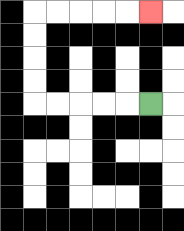{'start': '[6, 4]', 'end': '[6, 0]', 'path_directions': 'L,L,L,L,L,U,U,U,U,R,R,R,R,R', 'path_coordinates': '[[6, 4], [5, 4], [4, 4], [3, 4], [2, 4], [1, 4], [1, 3], [1, 2], [1, 1], [1, 0], [2, 0], [3, 0], [4, 0], [5, 0], [6, 0]]'}